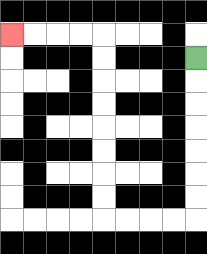{'start': '[8, 2]', 'end': '[0, 1]', 'path_directions': 'D,D,D,D,D,D,D,L,L,L,L,U,U,U,U,U,U,U,U,L,L,L,L', 'path_coordinates': '[[8, 2], [8, 3], [8, 4], [8, 5], [8, 6], [8, 7], [8, 8], [8, 9], [7, 9], [6, 9], [5, 9], [4, 9], [4, 8], [4, 7], [4, 6], [4, 5], [4, 4], [4, 3], [4, 2], [4, 1], [3, 1], [2, 1], [1, 1], [0, 1]]'}